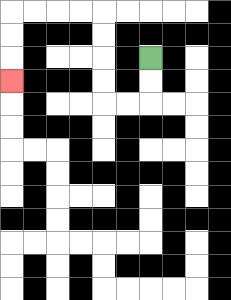{'start': '[6, 2]', 'end': '[0, 3]', 'path_directions': 'D,D,L,L,U,U,U,U,L,L,L,L,D,D,D', 'path_coordinates': '[[6, 2], [6, 3], [6, 4], [5, 4], [4, 4], [4, 3], [4, 2], [4, 1], [4, 0], [3, 0], [2, 0], [1, 0], [0, 0], [0, 1], [0, 2], [0, 3]]'}